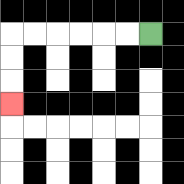{'start': '[6, 1]', 'end': '[0, 4]', 'path_directions': 'L,L,L,L,L,L,D,D,D', 'path_coordinates': '[[6, 1], [5, 1], [4, 1], [3, 1], [2, 1], [1, 1], [0, 1], [0, 2], [0, 3], [0, 4]]'}